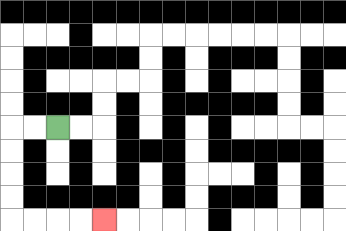{'start': '[2, 5]', 'end': '[4, 9]', 'path_directions': 'L,L,D,D,D,D,R,R,R,R', 'path_coordinates': '[[2, 5], [1, 5], [0, 5], [0, 6], [0, 7], [0, 8], [0, 9], [1, 9], [2, 9], [3, 9], [4, 9]]'}